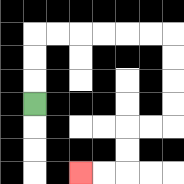{'start': '[1, 4]', 'end': '[3, 7]', 'path_directions': 'U,U,U,R,R,R,R,R,R,D,D,D,D,L,L,D,D,L,L', 'path_coordinates': '[[1, 4], [1, 3], [1, 2], [1, 1], [2, 1], [3, 1], [4, 1], [5, 1], [6, 1], [7, 1], [7, 2], [7, 3], [7, 4], [7, 5], [6, 5], [5, 5], [5, 6], [5, 7], [4, 7], [3, 7]]'}